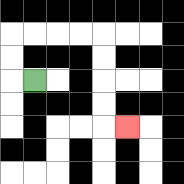{'start': '[1, 3]', 'end': '[5, 5]', 'path_directions': 'L,U,U,R,R,R,R,D,D,D,D,R', 'path_coordinates': '[[1, 3], [0, 3], [0, 2], [0, 1], [1, 1], [2, 1], [3, 1], [4, 1], [4, 2], [4, 3], [4, 4], [4, 5], [5, 5]]'}